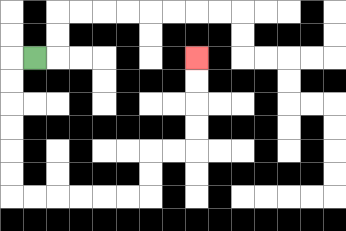{'start': '[1, 2]', 'end': '[8, 2]', 'path_directions': 'L,D,D,D,D,D,D,R,R,R,R,R,R,U,U,R,R,U,U,U,U', 'path_coordinates': '[[1, 2], [0, 2], [0, 3], [0, 4], [0, 5], [0, 6], [0, 7], [0, 8], [1, 8], [2, 8], [3, 8], [4, 8], [5, 8], [6, 8], [6, 7], [6, 6], [7, 6], [8, 6], [8, 5], [8, 4], [8, 3], [8, 2]]'}